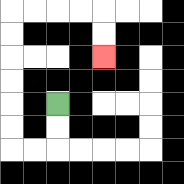{'start': '[2, 4]', 'end': '[4, 2]', 'path_directions': 'D,D,L,L,U,U,U,U,U,U,R,R,R,R,D,D', 'path_coordinates': '[[2, 4], [2, 5], [2, 6], [1, 6], [0, 6], [0, 5], [0, 4], [0, 3], [0, 2], [0, 1], [0, 0], [1, 0], [2, 0], [3, 0], [4, 0], [4, 1], [4, 2]]'}